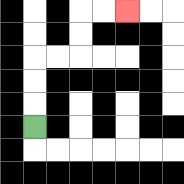{'start': '[1, 5]', 'end': '[5, 0]', 'path_directions': 'U,U,U,R,R,U,U,R,R', 'path_coordinates': '[[1, 5], [1, 4], [1, 3], [1, 2], [2, 2], [3, 2], [3, 1], [3, 0], [4, 0], [5, 0]]'}